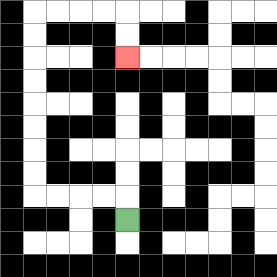{'start': '[5, 9]', 'end': '[5, 2]', 'path_directions': 'U,L,L,L,L,U,U,U,U,U,U,U,U,R,R,R,R,D,D', 'path_coordinates': '[[5, 9], [5, 8], [4, 8], [3, 8], [2, 8], [1, 8], [1, 7], [1, 6], [1, 5], [1, 4], [1, 3], [1, 2], [1, 1], [1, 0], [2, 0], [3, 0], [4, 0], [5, 0], [5, 1], [5, 2]]'}